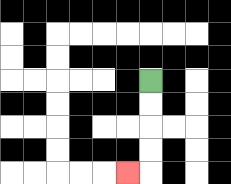{'start': '[6, 3]', 'end': '[5, 7]', 'path_directions': 'D,D,D,D,L', 'path_coordinates': '[[6, 3], [6, 4], [6, 5], [6, 6], [6, 7], [5, 7]]'}